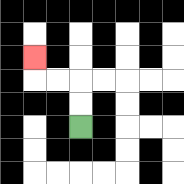{'start': '[3, 5]', 'end': '[1, 2]', 'path_directions': 'U,U,L,L,U', 'path_coordinates': '[[3, 5], [3, 4], [3, 3], [2, 3], [1, 3], [1, 2]]'}